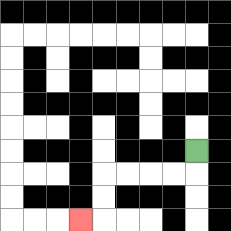{'start': '[8, 6]', 'end': '[3, 9]', 'path_directions': 'D,L,L,L,L,D,D,L', 'path_coordinates': '[[8, 6], [8, 7], [7, 7], [6, 7], [5, 7], [4, 7], [4, 8], [4, 9], [3, 9]]'}